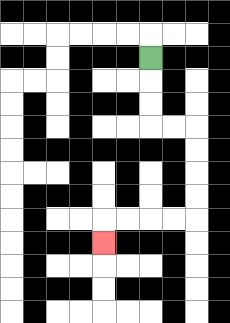{'start': '[6, 2]', 'end': '[4, 10]', 'path_directions': 'D,D,D,R,R,D,D,D,D,L,L,L,L,D', 'path_coordinates': '[[6, 2], [6, 3], [6, 4], [6, 5], [7, 5], [8, 5], [8, 6], [8, 7], [8, 8], [8, 9], [7, 9], [6, 9], [5, 9], [4, 9], [4, 10]]'}